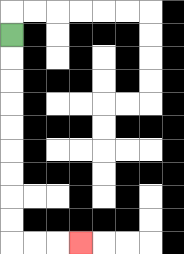{'start': '[0, 1]', 'end': '[3, 10]', 'path_directions': 'D,D,D,D,D,D,D,D,D,R,R,R', 'path_coordinates': '[[0, 1], [0, 2], [0, 3], [0, 4], [0, 5], [0, 6], [0, 7], [0, 8], [0, 9], [0, 10], [1, 10], [2, 10], [3, 10]]'}